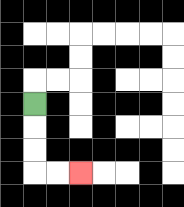{'start': '[1, 4]', 'end': '[3, 7]', 'path_directions': 'D,D,D,R,R', 'path_coordinates': '[[1, 4], [1, 5], [1, 6], [1, 7], [2, 7], [3, 7]]'}